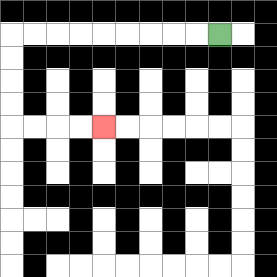{'start': '[9, 1]', 'end': '[4, 5]', 'path_directions': 'L,L,L,L,L,L,L,L,L,D,D,D,D,R,R,R,R', 'path_coordinates': '[[9, 1], [8, 1], [7, 1], [6, 1], [5, 1], [4, 1], [3, 1], [2, 1], [1, 1], [0, 1], [0, 2], [0, 3], [0, 4], [0, 5], [1, 5], [2, 5], [3, 5], [4, 5]]'}